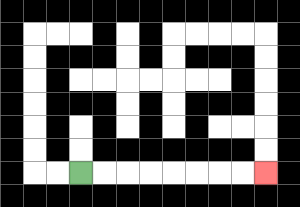{'start': '[3, 7]', 'end': '[11, 7]', 'path_directions': 'R,R,R,R,R,R,R,R', 'path_coordinates': '[[3, 7], [4, 7], [5, 7], [6, 7], [7, 7], [8, 7], [9, 7], [10, 7], [11, 7]]'}